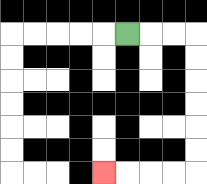{'start': '[5, 1]', 'end': '[4, 7]', 'path_directions': 'R,R,R,D,D,D,D,D,D,L,L,L,L', 'path_coordinates': '[[5, 1], [6, 1], [7, 1], [8, 1], [8, 2], [8, 3], [8, 4], [8, 5], [8, 6], [8, 7], [7, 7], [6, 7], [5, 7], [4, 7]]'}